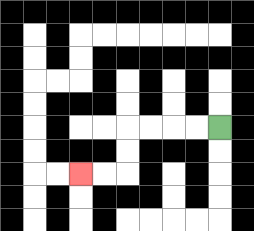{'start': '[9, 5]', 'end': '[3, 7]', 'path_directions': 'L,L,L,L,D,D,L,L', 'path_coordinates': '[[9, 5], [8, 5], [7, 5], [6, 5], [5, 5], [5, 6], [5, 7], [4, 7], [3, 7]]'}